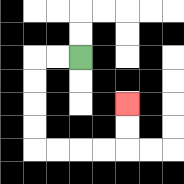{'start': '[3, 2]', 'end': '[5, 4]', 'path_directions': 'L,L,D,D,D,D,R,R,R,R,U,U', 'path_coordinates': '[[3, 2], [2, 2], [1, 2], [1, 3], [1, 4], [1, 5], [1, 6], [2, 6], [3, 6], [4, 6], [5, 6], [5, 5], [5, 4]]'}